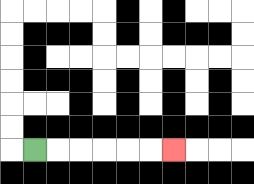{'start': '[1, 6]', 'end': '[7, 6]', 'path_directions': 'R,R,R,R,R,R', 'path_coordinates': '[[1, 6], [2, 6], [3, 6], [4, 6], [5, 6], [6, 6], [7, 6]]'}